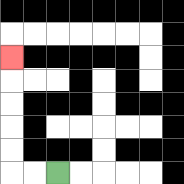{'start': '[2, 7]', 'end': '[0, 2]', 'path_directions': 'L,L,U,U,U,U,U', 'path_coordinates': '[[2, 7], [1, 7], [0, 7], [0, 6], [0, 5], [0, 4], [0, 3], [0, 2]]'}